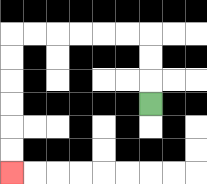{'start': '[6, 4]', 'end': '[0, 7]', 'path_directions': 'U,U,U,L,L,L,L,L,L,D,D,D,D,D,D', 'path_coordinates': '[[6, 4], [6, 3], [6, 2], [6, 1], [5, 1], [4, 1], [3, 1], [2, 1], [1, 1], [0, 1], [0, 2], [0, 3], [0, 4], [0, 5], [0, 6], [0, 7]]'}